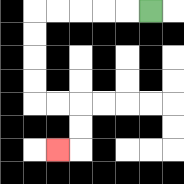{'start': '[6, 0]', 'end': '[2, 6]', 'path_directions': 'L,L,L,L,L,D,D,D,D,R,R,D,D,L', 'path_coordinates': '[[6, 0], [5, 0], [4, 0], [3, 0], [2, 0], [1, 0], [1, 1], [1, 2], [1, 3], [1, 4], [2, 4], [3, 4], [3, 5], [3, 6], [2, 6]]'}